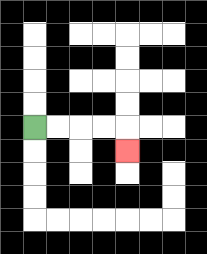{'start': '[1, 5]', 'end': '[5, 6]', 'path_directions': 'R,R,R,R,D', 'path_coordinates': '[[1, 5], [2, 5], [3, 5], [4, 5], [5, 5], [5, 6]]'}